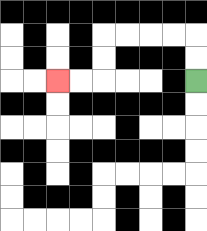{'start': '[8, 3]', 'end': '[2, 3]', 'path_directions': 'U,U,L,L,L,L,D,D,L,L', 'path_coordinates': '[[8, 3], [8, 2], [8, 1], [7, 1], [6, 1], [5, 1], [4, 1], [4, 2], [4, 3], [3, 3], [2, 3]]'}